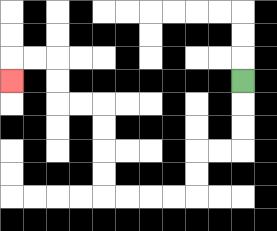{'start': '[10, 3]', 'end': '[0, 3]', 'path_directions': 'D,D,D,L,L,D,D,L,L,L,L,U,U,U,U,L,L,U,U,L,L,D', 'path_coordinates': '[[10, 3], [10, 4], [10, 5], [10, 6], [9, 6], [8, 6], [8, 7], [8, 8], [7, 8], [6, 8], [5, 8], [4, 8], [4, 7], [4, 6], [4, 5], [4, 4], [3, 4], [2, 4], [2, 3], [2, 2], [1, 2], [0, 2], [0, 3]]'}